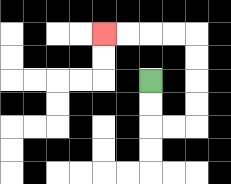{'start': '[6, 3]', 'end': '[4, 1]', 'path_directions': 'D,D,R,R,U,U,U,U,L,L,L,L', 'path_coordinates': '[[6, 3], [6, 4], [6, 5], [7, 5], [8, 5], [8, 4], [8, 3], [8, 2], [8, 1], [7, 1], [6, 1], [5, 1], [4, 1]]'}